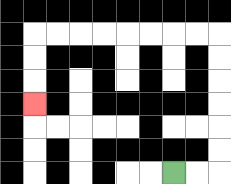{'start': '[7, 7]', 'end': '[1, 4]', 'path_directions': 'R,R,U,U,U,U,U,U,L,L,L,L,L,L,L,L,D,D,D', 'path_coordinates': '[[7, 7], [8, 7], [9, 7], [9, 6], [9, 5], [9, 4], [9, 3], [9, 2], [9, 1], [8, 1], [7, 1], [6, 1], [5, 1], [4, 1], [3, 1], [2, 1], [1, 1], [1, 2], [1, 3], [1, 4]]'}